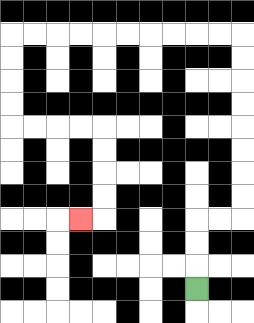{'start': '[8, 12]', 'end': '[3, 9]', 'path_directions': 'U,U,U,R,R,U,U,U,U,U,U,U,U,L,L,L,L,L,L,L,L,L,L,D,D,D,D,R,R,R,R,D,D,D,D,L', 'path_coordinates': '[[8, 12], [8, 11], [8, 10], [8, 9], [9, 9], [10, 9], [10, 8], [10, 7], [10, 6], [10, 5], [10, 4], [10, 3], [10, 2], [10, 1], [9, 1], [8, 1], [7, 1], [6, 1], [5, 1], [4, 1], [3, 1], [2, 1], [1, 1], [0, 1], [0, 2], [0, 3], [0, 4], [0, 5], [1, 5], [2, 5], [3, 5], [4, 5], [4, 6], [4, 7], [4, 8], [4, 9], [3, 9]]'}